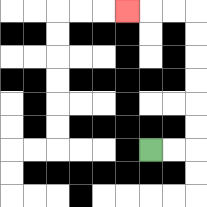{'start': '[6, 6]', 'end': '[5, 0]', 'path_directions': 'R,R,U,U,U,U,U,U,L,L,L', 'path_coordinates': '[[6, 6], [7, 6], [8, 6], [8, 5], [8, 4], [8, 3], [8, 2], [8, 1], [8, 0], [7, 0], [6, 0], [5, 0]]'}